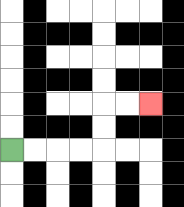{'start': '[0, 6]', 'end': '[6, 4]', 'path_directions': 'R,R,R,R,U,U,R,R', 'path_coordinates': '[[0, 6], [1, 6], [2, 6], [3, 6], [4, 6], [4, 5], [4, 4], [5, 4], [6, 4]]'}